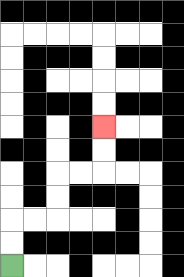{'start': '[0, 11]', 'end': '[4, 5]', 'path_directions': 'U,U,R,R,U,U,R,R,U,U', 'path_coordinates': '[[0, 11], [0, 10], [0, 9], [1, 9], [2, 9], [2, 8], [2, 7], [3, 7], [4, 7], [4, 6], [4, 5]]'}